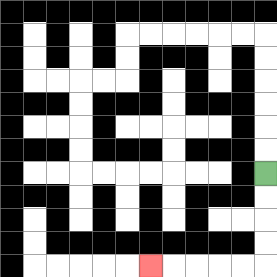{'start': '[11, 7]', 'end': '[6, 11]', 'path_directions': 'D,D,D,D,L,L,L,L,L', 'path_coordinates': '[[11, 7], [11, 8], [11, 9], [11, 10], [11, 11], [10, 11], [9, 11], [8, 11], [7, 11], [6, 11]]'}